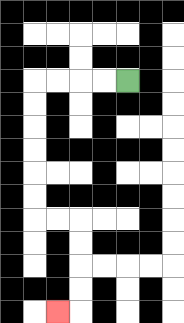{'start': '[5, 3]', 'end': '[2, 13]', 'path_directions': 'L,L,L,L,D,D,D,D,D,D,R,R,D,D,D,D,L', 'path_coordinates': '[[5, 3], [4, 3], [3, 3], [2, 3], [1, 3], [1, 4], [1, 5], [1, 6], [1, 7], [1, 8], [1, 9], [2, 9], [3, 9], [3, 10], [3, 11], [3, 12], [3, 13], [2, 13]]'}